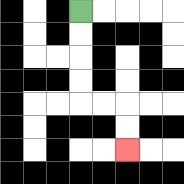{'start': '[3, 0]', 'end': '[5, 6]', 'path_directions': 'D,D,D,D,R,R,D,D', 'path_coordinates': '[[3, 0], [3, 1], [3, 2], [3, 3], [3, 4], [4, 4], [5, 4], [5, 5], [5, 6]]'}